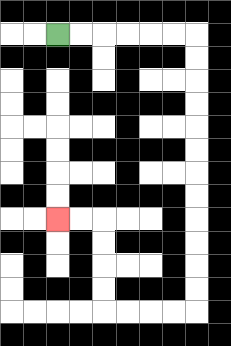{'start': '[2, 1]', 'end': '[2, 9]', 'path_directions': 'R,R,R,R,R,R,D,D,D,D,D,D,D,D,D,D,D,D,L,L,L,L,U,U,U,U,L,L', 'path_coordinates': '[[2, 1], [3, 1], [4, 1], [5, 1], [6, 1], [7, 1], [8, 1], [8, 2], [8, 3], [8, 4], [8, 5], [8, 6], [8, 7], [8, 8], [8, 9], [8, 10], [8, 11], [8, 12], [8, 13], [7, 13], [6, 13], [5, 13], [4, 13], [4, 12], [4, 11], [4, 10], [4, 9], [3, 9], [2, 9]]'}